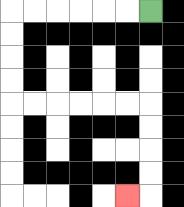{'start': '[6, 0]', 'end': '[5, 8]', 'path_directions': 'L,L,L,L,L,L,D,D,D,D,R,R,R,R,R,R,D,D,D,D,L', 'path_coordinates': '[[6, 0], [5, 0], [4, 0], [3, 0], [2, 0], [1, 0], [0, 0], [0, 1], [0, 2], [0, 3], [0, 4], [1, 4], [2, 4], [3, 4], [4, 4], [5, 4], [6, 4], [6, 5], [6, 6], [6, 7], [6, 8], [5, 8]]'}